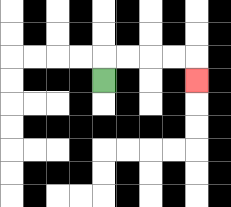{'start': '[4, 3]', 'end': '[8, 3]', 'path_directions': 'U,R,R,R,R,D', 'path_coordinates': '[[4, 3], [4, 2], [5, 2], [6, 2], [7, 2], [8, 2], [8, 3]]'}